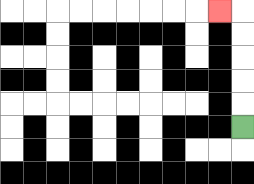{'start': '[10, 5]', 'end': '[9, 0]', 'path_directions': 'U,U,U,U,U,L', 'path_coordinates': '[[10, 5], [10, 4], [10, 3], [10, 2], [10, 1], [10, 0], [9, 0]]'}